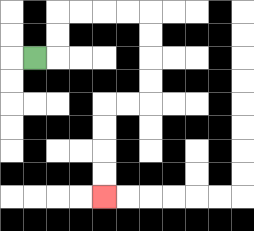{'start': '[1, 2]', 'end': '[4, 8]', 'path_directions': 'R,U,U,R,R,R,R,D,D,D,D,L,L,D,D,D,D', 'path_coordinates': '[[1, 2], [2, 2], [2, 1], [2, 0], [3, 0], [4, 0], [5, 0], [6, 0], [6, 1], [6, 2], [6, 3], [6, 4], [5, 4], [4, 4], [4, 5], [4, 6], [4, 7], [4, 8]]'}